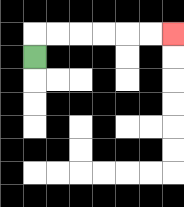{'start': '[1, 2]', 'end': '[7, 1]', 'path_directions': 'U,R,R,R,R,R,R', 'path_coordinates': '[[1, 2], [1, 1], [2, 1], [3, 1], [4, 1], [5, 1], [6, 1], [7, 1]]'}